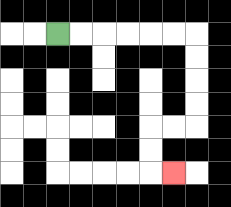{'start': '[2, 1]', 'end': '[7, 7]', 'path_directions': 'R,R,R,R,R,R,D,D,D,D,L,L,D,D,R', 'path_coordinates': '[[2, 1], [3, 1], [4, 1], [5, 1], [6, 1], [7, 1], [8, 1], [8, 2], [8, 3], [8, 4], [8, 5], [7, 5], [6, 5], [6, 6], [6, 7], [7, 7]]'}